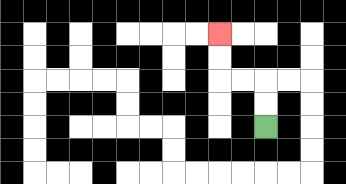{'start': '[11, 5]', 'end': '[9, 1]', 'path_directions': 'U,U,L,L,U,U', 'path_coordinates': '[[11, 5], [11, 4], [11, 3], [10, 3], [9, 3], [9, 2], [9, 1]]'}